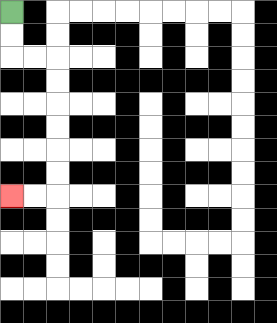{'start': '[0, 0]', 'end': '[0, 8]', 'path_directions': 'D,D,R,R,D,D,D,D,D,D,L,L', 'path_coordinates': '[[0, 0], [0, 1], [0, 2], [1, 2], [2, 2], [2, 3], [2, 4], [2, 5], [2, 6], [2, 7], [2, 8], [1, 8], [0, 8]]'}